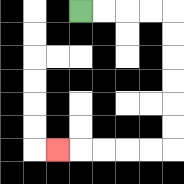{'start': '[3, 0]', 'end': '[2, 6]', 'path_directions': 'R,R,R,R,D,D,D,D,D,D,L,L,L,L,L', 'path_coordinates': '[[3, 0], [4, 0], [5, 0], [6, 0], [7, 0], [7, 1], [7, 2], [7, 3], [7, 4], [7, 5], [7, 6], [6, 6], [5, 6], [4, 6], [3, 6], [2, 6]]'}